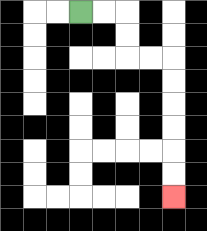{'start': '[3, 0]', 'end': '[7, 8]', 'path_directions': 'R,R,D,D,R,R,D,D,D,D,D,D', 'path_coordinates': '[[3, 0], [4, 0], [5, 0], [5, 1], [5, 2], [6, 2], [7, 2], [7, 3], [7, 4], [7, 5], [7, 6], [7, 7], [7, 8]]'}